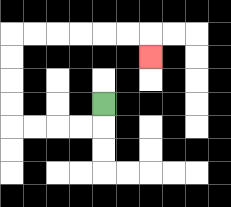{'start': '[4, 4]', 'end': '[6, 2]', 'path_directions': 'D,L,L,L,L,U,U,U,U,R,R,R,R,R,R,D', 'path_coordinates': '[[4, 4], [4, 5], [3, 5], [2, 5], [1, 5], [0, 5], [0, 4], [0, 3], [0, 2], [0, 1], [1, 1], [2, 1], [3, 1], [4, 1], [5, 1], [6, 1], [6, 2]]'}